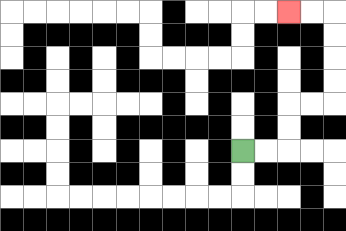{'start': '[10, 6]', 'end': '[12, 0]', 'path_directions': 'R,R,U,U,R,R,U,U,U,U,L,L', 'path_coordinates': '[[10, 6], [11, 6], [12, 6], [12, 5], [12, 4], [13, 4], [14, 4], [14, 3], [14, 2], [14, 1], [14, 0], [13, 0], [12, 0]]'}